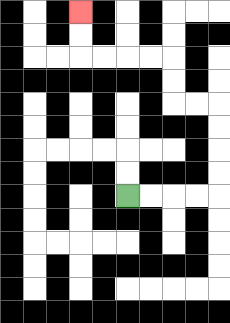{'start': '[5, 8]', 'end': '[3, 0]', 'path_directions': 'R,R,R,R,U,U,U,U,L,L,U,U,L,L,L,L,U,U', 'path_coordinates': '[[5, 8], [6, 8], [7, 8], [8, 8], [9, 8], [9, 7], [9, 6], [9, 5], [9, 4], [8, 4], [7, 4], [7, 3], [7, 2], [6, 2], [5, 2], [4, 2], [3, 2], [3, 1], [3, 0]]'}